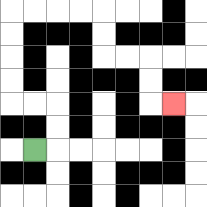{'start': '[1, 6]', 'end': '[7, 4]', 'path_directions': 'R,U,U,L,L,U,U,U,U,R,R,R,R,D,D,R,R,D,D,R', 'path_coordinates': '[[1, 6], [2, 6], [2, 5], [2, 4], [1, 4], [0, 4], [0, 3], [0, 2], [0, 1], [0, 0], [1, 0], [2, 0], [3, 0], [4, 0], [4, 1], [4, 2], [5, 2], [6, 2], [6, 3], [6, 4], [7, 4]]'}